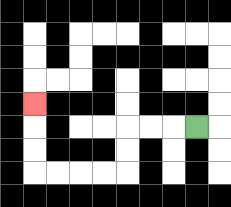{'start': '[8, 5]', 'end': '[1, 4]', 'path_directions': 'L,L,L,D,D,L,L,L,L,U,U,U', 'path_coordinates': '[[8, 5], [7, 5], [6, 5], [5, 5], [5, 6], [5, 7], [4, 7], [3, 7], [2, 7], [1, 7], [1, 6], [1, 5], [1, 4]]'}